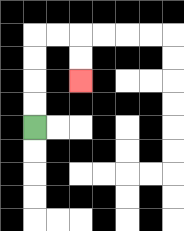{'start': '[1, 5]', 'end': '[3, 3]', 'path_directions': 'U,U,U,U,R,R,D,D', 'path_coordinates': '[[1, 5], [1, 4], [1, 3], [1, 2], [1, 1], [2, 1], [3, 1], [3, 2], [3, 3]]'}